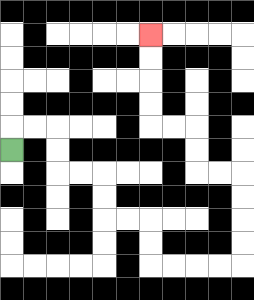{'start': '[0, 6]', 'end': '[6, 1]', 'path_directions': 'U,R,R,D,D,R,R,D,D,R,R,D,D,R,R,R,R,U,U,U,U,L,L,U,U,L,L,U,U,U,U', 'path_coordinates': '[[0, 6], [0, 5], [1, 5], [2, 5], [2, 6], [2, 7], [3, 7], [4, 7], [4, 8], [4, 9], [5, 9], [6, 9], [6, 10], [6, 11], [7, 11], [8, 11], [9, 11], [10, 11], [10, 10], [10, 9], [10, 8], [10, 7], [9, 7], [8, 7], [8, 6], [8, 5], [7, 5], [6, 5], [6, 4], [6, 3], [6, 2], [6, 1]]'}